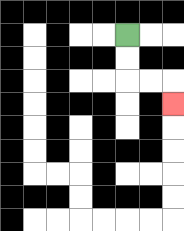{'start': '[5, 1]', 'end': '[7, 4]', 'path_directions': 'D,D,R,R,D', 'path_coordinates': '[[5, 1], [5, 2], [5, 3], [6, 3], [7, 3], [7, 4]]'}